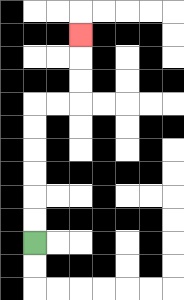{'start': '[1, 10]', 'end': '[3, 1]', 'path_directions': 'U,U,U,U,U,U,R,R,U,U,U', 'path_coordinates': '[[1, 10], [1, 9], [1, 8], [1, 7], [1, 6], [1, 5], [1, 4], [2, 4], [3, 4], [3, 3], [3, 2], [3, 1]]'}